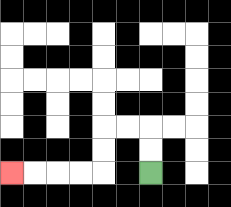{'start': '[6, 7]', 'end': '[0, 7]', 'path_directions': 'U,U,L,L,D,D,L,L,L,L', 'path_coordinates': '[[6, 7], [6, 6], [6, 5], [5, 5], [4, 5], [4, 6], [4, 7], [3, 7], [2, 7], [1, 7], [0, 7]]'}